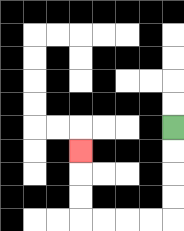{'start': '[7, 5]', 'end': '[3, 6]', 'path_directions': 'D,D,D,D,L,L,L,L,U,U,U', 'path_coordinates': '[[7, 5], [7, 6], [7, 7], [7, 8], [7, 9], [6, 9], [5, 9], [4, 9], [3, 9], [3, 8], [3, 7], [3, 6]]'}